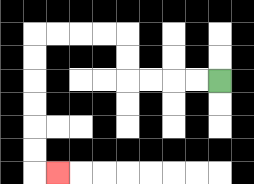{'start': '[9, 3]', 'end': '[2, 7]', 'path_directions': 'L,L,L,L,U,U,L,L,L,L,D,D,D,D,D,D,R', 'path_coordinates': '[[9, 3], [8, 3], [7, 3], [6, 3], [5, 3], [5, 2], [5, 1], [4, 1], [3, 1], [2, 1], [1, 1], [1, 2], [1, 3], [1, 4], [1, 5], [1, 6], [1, 7], [2, 7]]'}